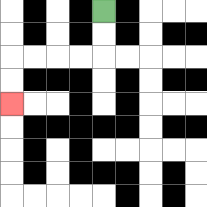{'start': '[4, 0]', 'end': '[0, 4]', 'path_directions': 'D,D,L,L,L,L,D,D', 'path_coordinates': '[[4, 0], [4, 1], [4, 2], [3, 2], [2, 2], [1, 2], [0, 2], [0, 3], [0, 4]]'}